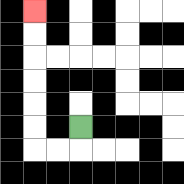{'start': '[3, 5]', 'end': '[1, 0]', 'path_directions': 'D,L,L,U,U,U,U,U,U', 'path_coordinates': '[[3, 5], [3, 6], [2, 6], [1, 6], [1, 5], [1, 4], [1, 3], [1, 2], [1, 1], [1, 0]]'}